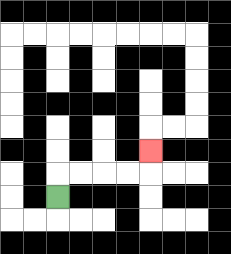{'start': '[2, 8]', 'end': '[6, 6]', 'path_directions': 'U,R,R,R,R,U', 'path_coordinates': '[[2, 8], [2, 7], [3, 7], [4, 7], [5, 7], [6, 7], [6, 6]]'}